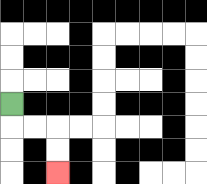{'start': '[0, 4]', 'end': '[2, 7]', 'path_directions': 'D,R,R,D,D', 'path_coordinates': '[[0, 4], [0, 5], [1, 5], [2, 5], [2, 6], [2, 7]]'}